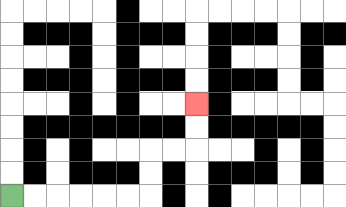{'start': '[0, 8]', 'end': '[8, 4]', 'path_directions': 'R,R,R,R,R,R,U,U,R,R,U,U', 'path_coordinates': '[[0, 8], [1, 8], [2, 8], [3, 8], [4, 8], [5, 8], [6, 8], [6, 7], [6, 6], [7, 6], [8, 6], [8, 5], [8, 4]]'}